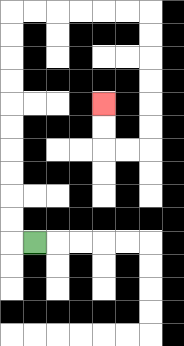{'start': '[1, 10]', 'end': '[4, 4]', 'path_directions': 'L,U,U,U,U,U,U,U,U,U,U,R,R,R,R,R,R,D,D,D,D,D,D,L,L,U,U', 'path_coordinates': '[[1, 10], [0, 10], [0, 9], [0, 8], [0, 7], [0, 6], [0, 5], [0, 4], [0, 3], [0, 2], [0, 1], [0, 0], [1, 0], [2, 0], [3, 0], [4, 0], [5, 0], [6, 0], [6, 1], [6, 2], [6, 3], [6, 4], [6, 5], [6, 6], [5, 6], [4, 6], [4, 5], [4, 4]]'}